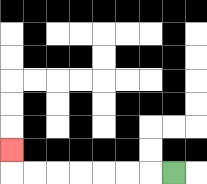{'start': '[7, 7]', 'end': '[0, 6]', 'path_directions': 'L,L,L,L,L,L,L,U', 'path_coordinates': '[[7, 7], [6, 7], [5, 7], [4, 7], [3, 7], [2, 7], [1, 7], [0, 7], [0, 6]]'}